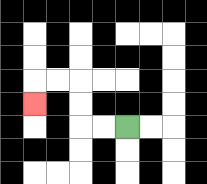{'start': '[5, 5]', 'end': '[1, 4]', 'path_directions': 'L,L,U,U,L,L,D', 'path_coordinates': '[[5, 5], [4, 5], [3, 5], [3, 4], [3, 3], [2, 3], [1, 3], [1, 4]]'}